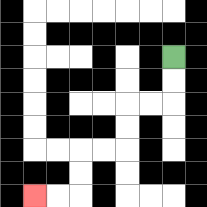{'start': '[7, 2]', 'end': '[1, 8]', 'path_directions': 'D,D,L,L,D,D,L,L,D,D,L,L', 'path_coordinates': '[[7, 2], [7, 3], [7, 4], [6, 4], [5, 4], [5, 5], [5, 6], [4, 6], [3, 6], [3, 7], [3, 8], [2, 8], [1, 8]]'}